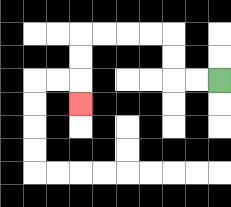{'start': '[9, 3]', 'end': '[3, 4]', 'path_directions': 'L,L,U,U,L,L,L,L,D,D,D', 'path_coordinates': '[[9, 3], [8, 3], [7, 3], [7, 2], [7, 1], [6, 1], [5, 1], [4, 1], [3, 1], [3, 2], [3, 3], [3, 4]]'}